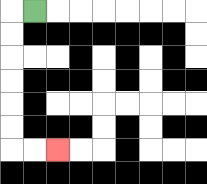{'start': '[1, 0]', 'end': '[2, 6]', 'path_directions': 'L,D,D,D,D,D,D,R,R', 'path_coordinates': '[[1, 0], [0, 0], [0, 1], [0, 2], [0, 3], [0, 4], [0, 5], [0, 6], [1, 6], [2, 6]]'}